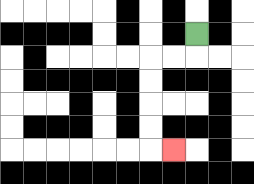{'start': '[8, 1]', 'end': '[7, 6]', 'path_directions': 'D,L,L,D,D,D,D,R', 'path_coordinates': '[[8, 1], [8, 2], [7, 2], [6, 2], [6, 3], [6, 4], [6, 5], [6, 6], [7, 6]]'}